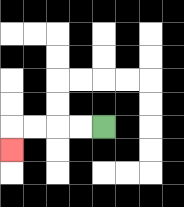{'start': '[4, 5]', 'end': '[0, 6]', 'path_directions': 'L,L,L,L,D', 'path_coordinates': '[[4, 5], [3, 5], [2, 5], [1, 5], [0, 5], [0, 6]]'}